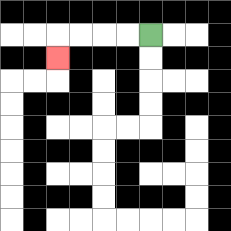{'start': '[6, 1]', 'end': '[2, 2]', 'path_directions': 'L,L,L,L,D', 'path_coordinates': '[[6, 1], [5, 1], [4, 1], [3, 1], [2, 1], [2, 2]]'}